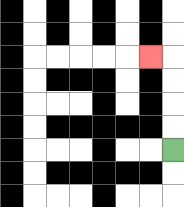{'start': '[7, 6]', 'end': '[6, 2]', 'path_directions': 'U,U,U,U,L', 'path_coordinates': '[[7, 6], [7, 5], [7, 4], [7, 3], [7, 2], [6, 2]]'}